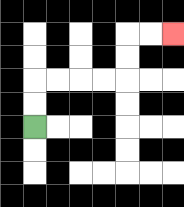{'start': '[1, 5]', 'end': '[7, 1]', 'path_directions': 'U,U,R,R,R,R,U,U,R,R', 'path_coordinates': '[[1, 5], [1, 4], [1, 3], [2, 3], [3, 3], [4, 3], [5, 3], [5, 2], [5, 1], [6, 1], [7, 1]]'}